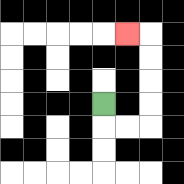{'start': '[4, 4]', 'end': '[5, 1]', 'path_directions': 'D,R,R,U,U,U,U,L', 'path_coordinates': '[[4, 4], [4, 5], [5, 5], [6, 5], [6, 4], [6, 3], [6, 2], [6, 1], [5, 1]]'}